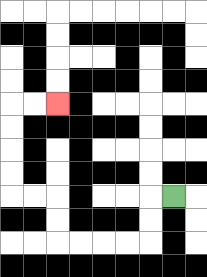{'start': '[7, 8]', 'end': '[2, 4]', 'path_directions': 'L,D,D,L,L,L,L,U,U,L,L,U,U,U,U,R,R', 'path_coordinates': '[[7, 8], [6, 8], [6, 9], [6, 10], [5, 10], [4, 10], [3, 10], [2, 10], [2, 9], [2, 8], [1, 8], [0, 8], [0, 7], [0, 6], [0, 5], [0, 4], [1, 4], [2, 4]]'}